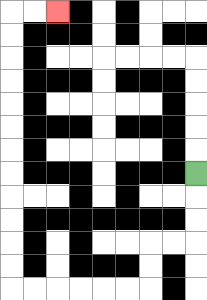{'start': '[8, 7]', 'end': '[2, 0]', 'path_directions': 'D,D,D,L,L,D,D,L,L,L,L,L,L,U,U,U,U,U,U,U,U,U,U,U,U,R,R', 'path_coordinates': '[[8, 7], [8, 8], [8, 9], [8, 10], [7, 10], [6, 10], [6, 11], [6, 12], [5, 12], [4, 12], [3, 12], [2, 12], [1, 12], [0, 12], [0, 11], [0, 10], [0, 9], [0, 8], [0, 7], [0, 6], [0, 5], [0, 4], [0, 3], [0, 2], [0, 1], [0, 0], [1, 0], [2, 0]]'}